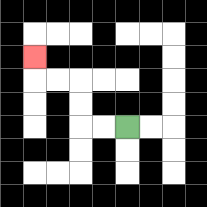{'start': '[5, 5]', 'end': '[1, 2]', 'path_directions': 'L,L,U,U,L,L,U', 'path_coordinates': '[[5, 5], [4, 5], [3, 5], [3, 4], [3, 3], [2, 3], [1, 3], [1, 2]]'}